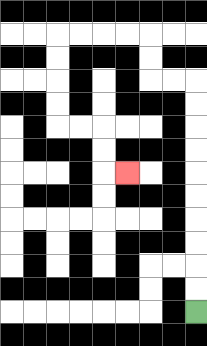{'start': '[8, 13]', 'end': '[5, 7]', 'path_directions': 'U,U,U,U,U,U,U,U,U,U,L,L,U,U,L,L,L,L,D,D,D,D,R,R,D,D,R', 'path_coordinates': '[[8, 13], [8, 12], [8, 11], [8, 10], [8, 9], [8, 8], [8, 7], [8, 6], [8, 5], [8, 4], [8, 3], [7, 3], [6, 3], [6, 2], [6, 1], [5, 1], [4, 1], [3, 1], [2, 1], [2, 2], [2, 3], [2, 4], [2, 5], [3, 5], [4, 5], [4, 6], [4, 7], [5, 7]]'}